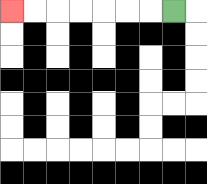{'start': '[7, 0]', 'end': '[0, 0]', 'path_directions': 'L,L,L,L,L,L,L', 'path_coordinates': '[[7, 0], [6, 0], [5, 0], [4, 0], [3, 0], [2, 0], [1, 0], [0, 0]]'}